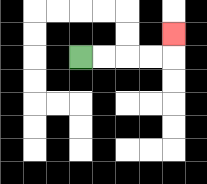{'start': '[3, 2]', 'end': '[7, 1]', 'path_directions': 'R,R,R,R,U', 'path_coordinates': '[[3, 2], [4, 2], [5, 2], [6, 2], [7, 2], [7, 1]]'}